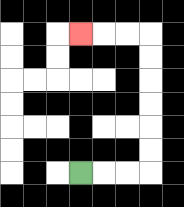{'start': '[3, 7]', 'end': '[3, 1]', 'path_directions': 'R,R,R,U,U,U,U,U,U,L,L,L', 'path_coordinates': '[[3, 7], [4, 7], [5, 7], [6, 7], [6, 6], [6, 5], [6, 4], [6, 3], [6, 2], [6, 1], [5, 1], [4, 1], [3, 1]]'}